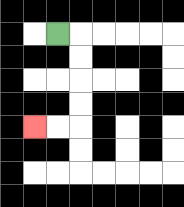{'start': '[2, 1]', 'end': '[1, 5]', 'path_directions': 'R,D,D,D,D,L,L', 'path_coordinates': '[[2, 1], [3, 1], [3, 2], [3, 3], [3, 4], [3, 5], [2, 5], [1, 5]]'}